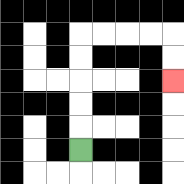{'start': '[3, 6]', 'end': '[7, 3]', 'path_directions': 'U,U,U,U,U,R,R,R,R,D,D', 'path_coordinates': '[[3, 6], [3, 5], [3, 4], [3, 3], [3, 2], [3, 1], [4, 1], [5, 1], [6, 1], [7, 1], [7, 2], [7, 3]]'}